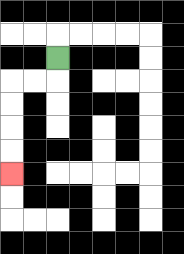{'start': '[2, 2]', 'end': '[0, 7]', 'path_directions': 'D,L,L,D,D,D,D', 'path_coordinates': '[[2, 2], [2, 3], [1, 3], [0, 3], [0, 4], [0, 5], [0, 6], [0, 7]]'}